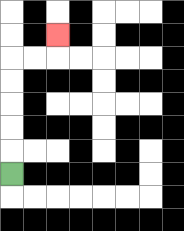{'start': '[0, 7]', 'end': '[2, 1]', 'path_directions': 'U,U,U,U,U,R,R,U', 'path_coordinates': '[[0, 7], [0, 6], [0, 5], [0, 4], [0, 3], [0, 2], [1, 2], [2, 2], [2, 1]]'}